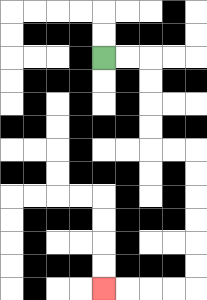{'start': '[4, 2]', 'end': '[4, 12]', 'path_directions': 'R,R,D,D,D,D,R,R,D,D,D,D,D,D,L,L,L,L', 'path_coordinates': '[[4, 2], [5, 2], [6, 2], [6, 3], [6, 4], [6, 5], [6, 6], [7, 6], [8, 6], [8, 7], [8, 8], [8, 9], [8, 10], [8, 11], [8, 12], [7, 12], [6, 12], [5, 12], [4, 12]]'}